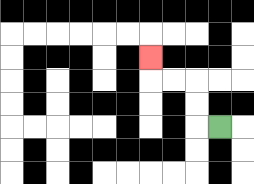{'start': '[9, 5]', 'end': '[6, 2]', 'path_directions': 'L,U,U,L,L,U', 'path_coordinates': '[[9, 5], [8, 5], [8, 4], [8, 3], [7, 3], [6, 3], [6, 2]]'}